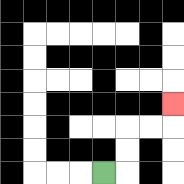{'start': '[4, 7]', 'end': '[7, 4]', 'path_directions': 'R,U,U,R,R,U', 'path_coordinates': '[[4, 7], [5, 7], [5, 6], [5, 5], [6, 5], [7, 5], [7, 4]]'}